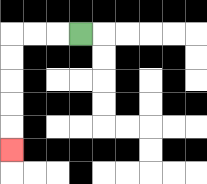{'start': '[3, 1]', 'end': '[0, 6]', 'path_directions': 'L,L,L,D,D,D,D,D', 'path_coordinates': '[[3, 1], [2, 1], [1, 1], [0, 1], [0, 2], [0, 3], [0, 4], [0, 5], [0, 6]]'}